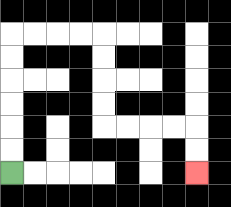{'start': '[0, 7]', 'end': '[8, 7]', 'path_directions': 'U,U,U,U,U,U,R,R,R,R,D,D,D,D,R,R,R,R,D,D', 'path_coordinates': '[[0, 7], [0, 6], [0, 5], [0, 4], [0, 3], [0, 2], [0, 1], [1, 1], [2, 1], [3, 1], [4, 1], [4, 2], [4, 3], [4, 4], [4, 5], [5, 5], [6, 5], [7, 5], [8, 5], [8, 6], [8, 7]]'}